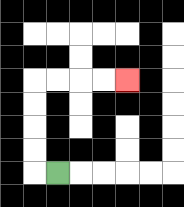{'start': '[2, 7]', 'end': '[5, 3]', 'path_directions': 'L,U,U,U,U,R,R,R,R', 'path_coordinates': '[[2, 7], [1, 7], [1, 6], [1, 5], [1, 4], [1, 3], [2, 3], [3, 3], [4, 3], [5, 3]]'}